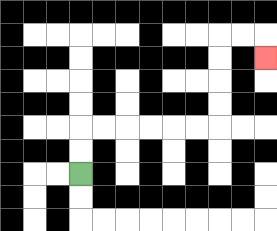{'start': '[3, 7]', 'end': '[11, 2]', 'path_directions': 'U,U,R,R,R,R,R,R,U,U,U,U,R,R,D', 'path_coordinates': '[[3, 7], [3, 6], [3, 5], [4, 5], [5, 5], [6, 5], [7, 5], [8, 5], [9, 5], [9, 4], [9, 3], [9, 2], [9, 1], [10, 1], [11, 1], [11, 2]]'}